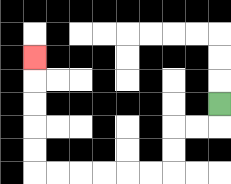{'start': '[9, 4]', 'end': '[1, 2]', 'path_directions': 'D,L,L,D,D,L,L,L,L,L,L,U,U,U,U,U', 'path_coordinates': '[[9, 4], [9, 5], [8, 5], [7, 5], [7, 6], [7, 7], [6, 7], [5, 7], [4, 7], [3, 7], [2, 7], [1, 7], [1, 6], [1, 5], [1, 4], [1, 3], [1, 2]]'}